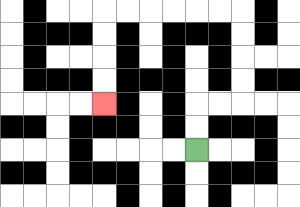{'start': '[8, 6]', 'end': '[4, 4]', 'path_directions': 'U,U,R,R,U,U,U,U,L,L,L,L,L,L,D,D,D,D', 'path_coordinates': '[[8, 6], [8, 5], [8, 4], [9, 4], [10, 4], [10, 3], [10, 2], [10, 1], [10, 0], [9, 0], [8, 0], [7, 0], [6, 0], [5, 0], [4, 0], [4, 1], [4, 2], [4, 3], [4, 4]]'}